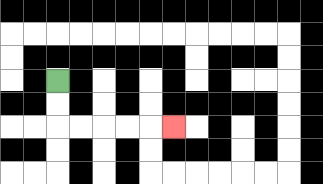{'start': '[2, 3]', 'end': '[7, 5]', 'path_directions': 'D,D,R,R,R,R,R', 'path_coordinates': '[[2, 3], [2, 4], [2, 5], [3, 5], [4, 5], [5, 5], [6, 5], [7, 5]]'}